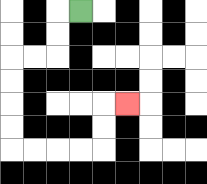{'start': '[3, 0]', 'end': '[5, 4]', 'path_directions': 'L,D,D,L,L,D,D,D,D,R,R,R,R,U,U,R', 'path_coordinates': '[[3, 0], [2, 0], [2, 1], [2, 2], [1, 2], [0, 2], [0, 3], [0, 4], [0, 5], [0, 6], [1, 6], [2, 6], [3, 6], [4, 6], [4, 5], [4, 4], [5, 4]]'}